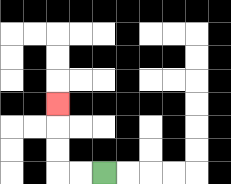{'start': '[4, 7]', 'end': '[2, 4]', 'path_directions': 'L,L,U,U,U', 'path_coordinates': '[[4, 7], [3, 7], [2, 7], [2, 6], [2, 5], [2, 4]]'}